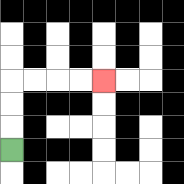{'start': '[0, 6]', 'end': '[4, 3]', 'path_directions': 'U,U,U,R,R,R,R', 'path_coordinates': '[[0, 6], [0, 5], [0, 4], [0, 3], [1, 3], [2, 3], [3, 3], [4, 3]]'}